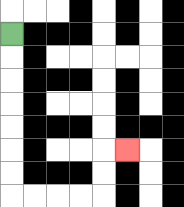{'start': '[0, 1]', 'end': '[5, 6]', 'path_directions': 'D,D,D,D,D,D,D,R,R,R,R,U,U,R', 'path_coordinates': '[[0, 1], [0, 2], [0, 3], [0, 4], [0, 5], [0, 6], [0, 7], [0, 8], [1, 8], [2, 8], [3, 8], [4, 8], [4, 7], [4, 6], [5, 6]]'}